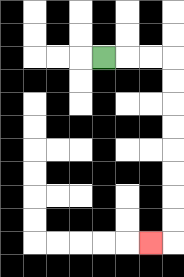{'start': '[4, 2]', 'end': '[6, 10]', 'path_directions': 'R,R,R,D,D,D,D,D,D,D,D,L', 'path_coordinates': '[[4, 2], [5, 2], [6, 2], [7, 2], [7, 3], [7, 4], [7, 5], [7, 6], [7, 7], [7, 8], [7, 9], [7, 10], [6, 10]]'}